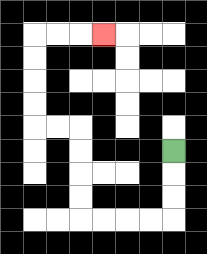{'start': '[7, 6]', 'end': '[4, 1]', 'path_directions': 'D,D,D,L,L,L,L,U,U,U,U,L,L,U,U,U,U,R,R,R', 'path_coordinates': '[[7, 6], [7, 7], [7, 8], [7, 9], [6, 9], [5, 9], [4, 9], [3, 9], [3, 8], [3, 7], [3, 6], [3, 5], [2, 5], [1, 5], [1, 4], [1, 3], [1, 2], [1, 1], [2, 1], [3, 1], [4, 1]]'}